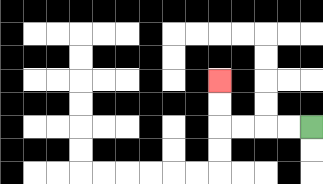{'start': '[13, 5]', 'end': '[9, 3]', 'path_directions': 'L,L,L,L,U,U', 'path_coordinates': '[[13, 5], [12, 5], [11, 5], [10, 5], [9, 5], [9, 4], [9, 3]]'}